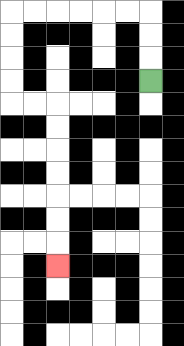{'start': '[6, 3]', 'end': '[2, 11]', 'path_directions': 'U,U,U,L,L,L,L,L,L,D,D,D,D,R,R,D,D,D,D,D,D,D', 'path_coordinates': '[[6, 3], [6, 2], [6, 1], [6, 0], [5, 0], [4, 0], [3, 0], [2, 0], [1, 0], [0, 0], [0, 1], [0, 2], [0, 3], [0, 4], [1, 4], [2, 4], [2, 5], [2, 6], [2, 7], [2, 8], [2, 9], [2, 10], [2, 11]]'}